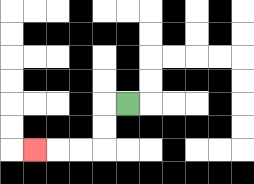{'start': '[5, 4]', 'end': '[1, 6]', 'path_directions': 'L,D,D,L,L,L', 'path_coordinates': '[[5, 4], [4, 4], [4, 5], [4, 6], [3, 6], [2, 6], [1, 6]]'}